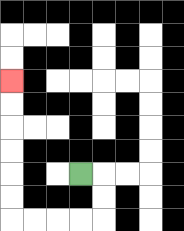{'start': '[3, 7]', 'end': '[0, 3]', 'path_directions': 'R,D,D,L,L,L,L,U,U,U,U,U,U', 'path_coordinates': '[[3, 7], [4, 7], [4, 8], [4, 9], [3, 9], [2, 9], [1, 9], [0, 9], [0, 8], [0, 7], [0, 6], [0, 5], [0, 4], [0, 3]]'}